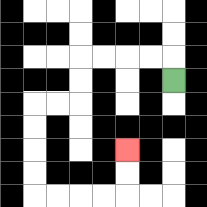{'start': '[7, 3]', 'end': '[5, 6]', 'path_directions': 'U,L,L,L,L,D,D,L,L,D,D,D,D,R,R,R,R,U,U', 'path_coordinates': '[[7, 3], [7, 2], [6, 2], [5, 2], [4, 2], [3, 2], [3, 3], [3, 4], [2, 4], [1, 4], [1, 5], [1, 6], [1, 7], [1, 8], [2, 8], [3, 8], [4, 8], [5, 8], [5, 7], [5, 6]]'}